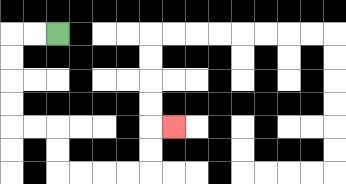{'start': '[2, 1]', 'end': '[7, 5]', 'path_directions': 'L,L,D,D,D,D,R,R,D,D,R,R,R,R,U,U,R', 'path_coordinates': '[[2, 1], [1, 1], [0, 1], [0, 2], [0, 3], [0, 4], [0, 5], [1, 5], [2, 5], [2, 6], [2, 7], [3, 7], [4, 7], [5, 7], [6, 7], [6, 6], [6, 5], [7, 5]]'}